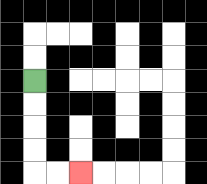{'start': '[1, 3]', 'end': '[3, 7]', 'path_directions': 'D,D,D,D,R,R', 'path_coordinates': '[[1, 3], [1, 4], [1, 5], [1, 6], [1, 7], [2, 7], [3, 7]]'}